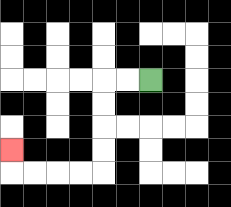{'start': '[6, 3]', 'end': '[0, 6]', 'path_directions': 'L,L,D,D,D,D,L,L,L,L,U', 'path_coordinates': '[[6, 3], [5, 3], [4, 3], [4, 4], [4, 5], [4, 6], [4, 7], [3, 7], [2, 7], [1, 7], [0, 7], [0, 6]]'}